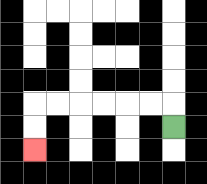{'start': '[7, 5]', 'end': '[1, 6]', 'path_directions': 'U,L,L,L,L,L,L,D,D', 'path_coordinates': '[[7, 5], [7, 4], [6, 4], [5, 4], [4, 4], [3, 4], [2, 4], [1, 4], [1, 5], [1, 6]]'}